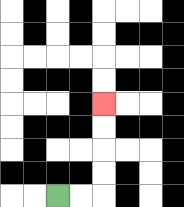{'start': '[2, 8]', 'end': '[4, 4]', 'path_directions': 'R,R,U,U,U,U', 'path_coordinates': '[[2, 8], [3, 8], [4, 8], [4, 7], [4, 6], [4, 5], [4, 4]]'}